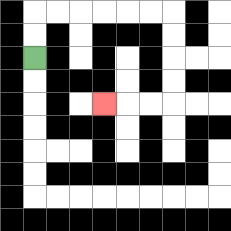{'start': '[1, 2]', 'end': '[4, 4]', 'path_directions': 'U,U,R,R,R,R,R,R,D,D,D,D,L,L,L', 'path_coordinates': '[[1, 2], [1, 1], [1, 0], [2, 0], [3, 0], [4, 0], [5, 0], [6, 0], [7, 0], [7, 1], [7, 2], [7, 3], [7, 4], [6, 4], [5, 4], [4, 4]]'}